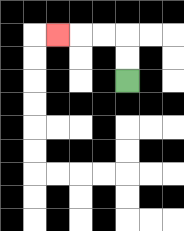{'start': '[5, 3]', 'end': '[2, 1]', 'path_directions': 'U,U,L,L,L', 'path_coordinates': '[[5, 3], [5, 2], [5, 1], [4, 1], [3, 1], [2, 1]]'}